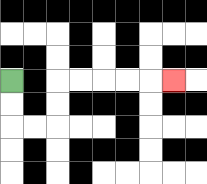{'start': '[0, 3]', 'end': '[7, 3]', 'path_directions': 'D,D,R,R,U,U,R,R,R,R,R', 'path_coordinates': '[[0, 3], [0, 4], [0, 5], [1, 5], [2, 5], [2, 4], [2, 3], [3, 3], [4, 3], [5, 3], [6, 3], [7, 3]]'}